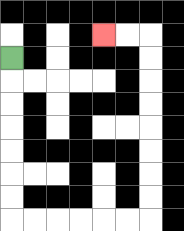{'start': '[0, 2]', 'end': '[4, 1]', 'path_directions': 'D,D,D,D,D,D,D,R,R,R,R,R,R,U,U,U,U,U,U,U,U,L,L', 'path_coordinates': '[[0, 2], [0, 3], [0, 4], [0, 5], [0, 6], [0, 7], [0, 8], [0, 9], [1, 9], [2, 9], [3, 9], [4, 9], [5, 9], [6, 9], [6, 8], [6, 7], [6, 6], [6, 5], [6, 4], [6, 3], [6, 2], [6, 1], [5, 1], [4, 1]]'}